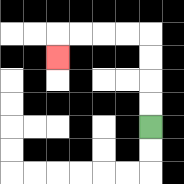{'start': '[6, 5]', 'end': '[2, 2]', 'path_directions': 'U,U,U,U,L,L,L,L,D', 'path_coordinates': '[[6, 5], [6, 4], [6, 3], [6, 2], [6, 1], [5, 1], [4, 1], [3, 1], [2, 1], [2, 2]]'}